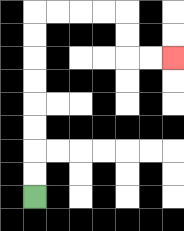{'start': '[1, 8]', 'end': '[7, 2]', 'path_directions': 'U,U,U,U,U,U,U,U,R,R,R,R,D,D,R,R', 'path_coordinates': '[[1, 8], [1, 7], [1, 6], [1, 5], [1, 4], [1, 3], [1, 2], [1, 1], [1, 0], [2, 0], [3, 0], [4, 0], [5, 0], [5, 1], [5, 2], [6, 2], [7, 2]]'}